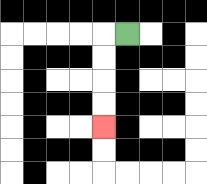{'start': '[5, 1]', 'end': '[4, 5]', 'path_directions': 'L,D,D,D,D', 'path_coordinates': '[[5, 1], [4, 1], [4, 2], [4, 3], [4, 4], [4, 5]]'}